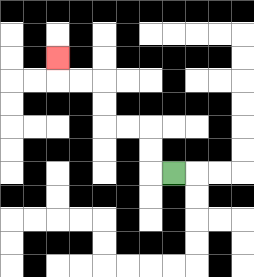{'start': '[7, 7]', 'end': '[2, 2]', 'path_directions': 'L,U,U,L,L,U,U,L,L,U', 'path_coordinates': '[[7, 7], [6, 7], [6, 6], [6, 5], [5, 5], [4, 5], [4, 4], [4, 3], [3, 3], [2, 3], [2, 2]]'}